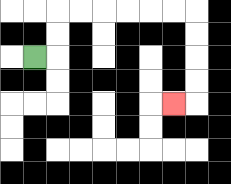{'start': '[1, 2]', 'end': '[7, 4]', 'path_directions': 'R,U,U,R,R,R,R,R,R,D,D,D,D,L', 'path_coordinates': '[[1, 2], [2, 2], [2, 1], [2, 0], [3, 0], [4, 0], [5, 0], [6, 0], [7, 0], [8, 0], [8, 1], [8, 2], [8, 3], [8, 4], [7, 4]]'}